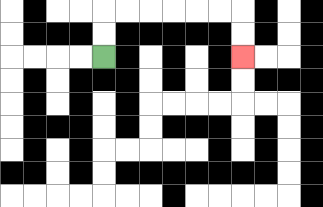{'start': '[4, 2]', 'end': '[10, 2]', 'path_directions': 'U,U,R,R,R,R,R,R,D,D', 'path_coordinates': '[[4, 2], [4, 1], [4, 0], [5, 0], [6, 0], [7, 0], [8, 0], [9, 0], [10, 0], [10, 1], [10, 2]]'}